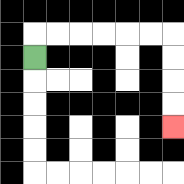{'start': '[1, 2]', 'end': '[7, 5]', 'path_directions': 'U,R,R,R,R,R,R,D,D,D,D', 'path_coordinates': '[[1, 2], [1, 1], [2, 1], [3, 1], [4, 1], [5, 1], [6, 1], [7, 1], [7, 2], [7, 3], [7, 4], [7, 5]]'}